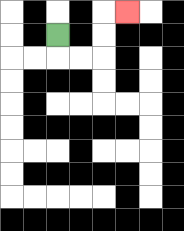{'start': '[2, 1]', 'end': '[5, 0]', 'path_directions': 'D,R,R,U,U,R', 'path_coordinates': '[[2, 1], [2, 2], [3, 2], [4, 2], [4, 1], [4, 0], [5, 0]]'}